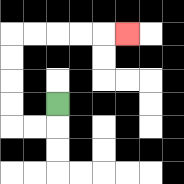{'start': '[2, 4]', 'end': '[5, 1]', 'path_directions': 'D,L,L,U,U,U,U,R,R,R,R,R', 'path_coordinates': '[[2, 4], [2, 5], [1, 5], [0, 5], [0, 4], [0, 3], [0, 2], [0, 1], [1, 1], [2, 1], [3, 1], [4, 1], [5, 1]]'}